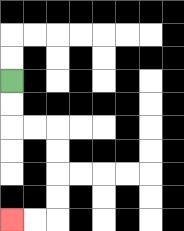{'start': '[0, 3]', 'end': '[0, 9]', 'path_directions': 'D,D,R,R,D,D,D,D,L,L', 'path_coordinates': '[[0, 3], [0, 4], [0, 5], [1, 5], [2, 5], [2, 6], [2, 7], [2, 8], [2, 9], [1, 9], [0, 9]]'}